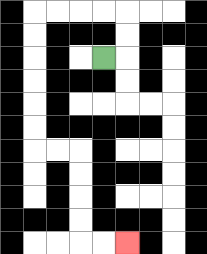{'start': '[4, 2]', 'end': '[5, 10]', 'path_directions': 'R,U,U,L,L,L,L,D,D,D,D,D,D,R,R,D,D,D,D,R,R', 'path_coordinates': '[[4, 2], [5, 2], [5, 1], [5, 0], [4, 0], [3, 0], [2, 0], [1, 0], [1, 1], [1, 2], [1, 3], [1, 4], [1, 5], [1, 6], [2, 6], [3, 6], [3, 7], [3, 8], [3, 9], [3, 10], [4, 10], [5, 10]]'}